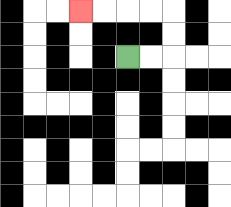{'start': '[5, 2]', 'end': '[3, 0]', 'path_directions': 'R,R,U,U,L,L,L,L', 'path_coordinates': '[[5, 2], [6, 2], [7, 2], [7, 1], [7, 0], [6, 0], [5, 0], [4, 0], [3, 0]]'}